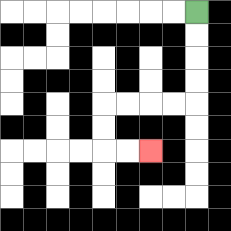{'start': '[8, 0]', 'end': '[6, 6]', 'path_directions': 'D,D,D,D,L,L,L,L,D,D,R,R', 'path_coordinates': '[[8, 0], [8, 1], [8, 2], [8, 3], [8, 4], [7, 4], [6, 4], [5, 4], [4, 4], [4, 5], [4, 6], [5, 6], [6, 6]]'}